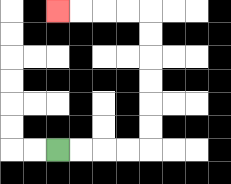{'start': '[2, 6]', 'end': '[2, 0]', 'path_directions': 'R,R,R,R,U,U,U,U,U,U,L,L,L,L', 'path_coordinates': '[[2, 6], [3, 6], [4, 6], [5, 6], [6, 6], [6, 5], [6, 4], [6, 3], [6, 2], [6, 1], [6, 0], [5, 0], [4, 0], [3, 0], [2, 0]]'}